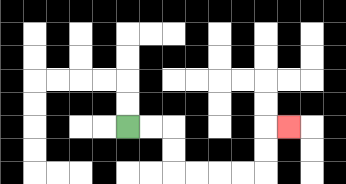{'start': '[5, 5]', 'end': '[12, 5]', 'path_directions': 'R,R,D,D,R,R,R,R,U,U,R', 'path_coordinates': '[[5, 5], [6, 5], [7, 5], [7, 6], [7, 7], [8, 7], [9, 7], [10, 7], [11, 7], [11, 6], [11, 5], [12, 5]]'}